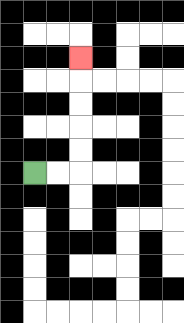{'start': '[1, 7]', 'end': '[3, 2]', 'path_directions': 'R,R,U,U,U,U,U', 'path_coordinates': '[[1, 7], [2, 7], [3, 7], [3, 6], [3, 5], [3, 4], [3, 3], [3, 2]]'}